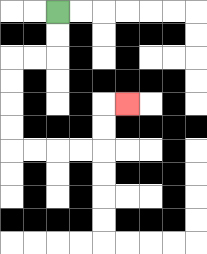{'start': '[2, 0]', 'end': '[5, 4]', 'path_directions': 'D,D,L,L,D,D,D,D,R,R,R,R,U,U,R', 'path_coordinates': '[[2, 0], [2, 1], [2, 2], [1, 2], [0, 2], [0, 3], [0, 4], [0, 5], [0, 6], [1, 6], [2, 6], [3, 6], [4, 6], [4, 5], [4, 4], [5, 4]]'}